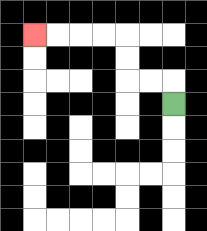{'start': '[7, 4]', 'end': '[1, 1]', 'path_directions': 'U,L,L,U,U,L,L,L,L', 'path_coordinates': '[[7, 4], [7, 3], [6, 3], [5, 3], [5, 2], [5, 1], [4, 1], [3, 1], [2, 1], [1, 1]]'}